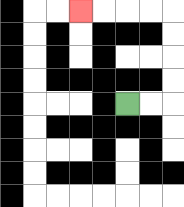{'start': '[5, 4]', 'end': '[3, 0]', 'path_directions': 'R,R,U,U,U,U,L,L,L,L', 'path_coordinates': '[[5, 4], [6, 4], [7, 4], [7, 3], [7, 2], [7, 1], [7, 0], [6, 0], [5, 0], [4, 0], [3, 0]]'}